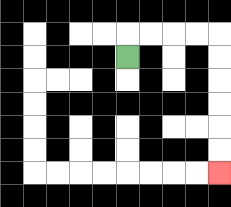{'start': '[5, 2]', 'end': '[9, 7]', 'path_directions': 'U,R,R,R,R,D,D,D,D,D,D', 'path_coordinates': '[[5, 2], [5, 1], [6, 1], [7, 1], [8, 1], [9, 1], [9, 2], [9, 3], [9, 4], [9, 5], [9, 6], [9, 7]]'}